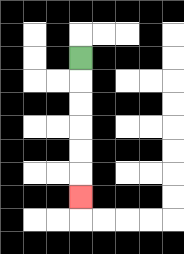{'start': '[3, 2]', 'end': '[3, 8]', 'path_directions': 'D,D,D,D,D,D', 'path_coordinates': '[[3, 2], [3, 3], [3, 4], [3, 5], [3, 6], [3, 7], [3, 8]]'}